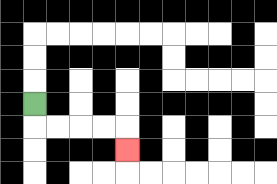{'start': '[1, 4]', 'end': '[5, 6]', 'path_directions': 'D,R,R,R,R,D', 'path_coordinates': '[[1, 4], [1, 5], [2, 5], [3, 5], [4, 5], [5, 5], [5, 6]]'}